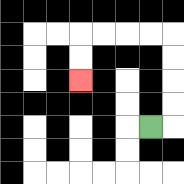{'start': '[6, 5]', 'end': '[3, 3]', 'path_directions': 'R,U,U,U,U,L,L,L,L,D,D', 'path_coordinates': '[[6, 5], [7, 5], [7, 4], [7, 3], [7, 2], [7, 1], [6, 1], [5, 1], [4, 1], [3, 1], [3, 2], [3, 3]]'}